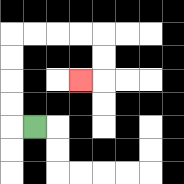{'start': '[1, 5]', 'end': '[3, 3]', 'path_directions': 'L,U,U,U,U,R,R,R,R,D,D,L', 'path_coordinates': '[[1, 5], [0, 5], [0, 4], [0, 3], [0, 2], [0, 1], [1, 1], [2, 1], [3, 1], [4, 1], [4, 2], [4, 3], [3, 3]]'}